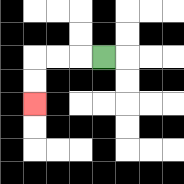{'start': '[4, 2]', 'end': '[1, 4]', 'path_directions': 'L,L,L,D,D', 'path_coordinates': '[[4, 2], [3, 2], [2, 2], [1, 2], [1, 3], [1, 4]]'}